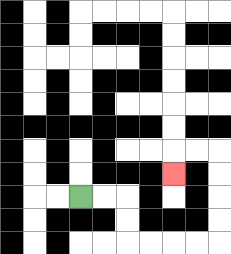{'start': '[3, 8]', 'end': '[7, 7]', 'path_directions': 'R,R,D,D,R,R,R,R,U,U,U,U,L,L,D', 'path_coordinates': '[[3, 8], [4, 8], [5, 8], [5, 9], [5, 10], [6, 10], [7, 10], [8, 10], [9, 10], [9, 9], [9, 8], [9, 7], [9, 6], [8, 6], [7, 6], [7, 7]]'}